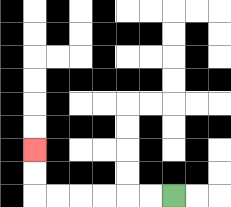{'start': '[7, 8]', 'end': '[1, 6]', 'path_directions': 'L,L,L,L,L,L,U,U', 'path_coordinates': '[[7, 8], [6, 8], [5, 8], [4, 8], [3, 8], [2, 8], [1, 8], [1, 7], [1, 6]]'}